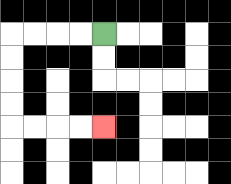{'start': '[4, 1]', 'end': '[4, 5]', 'path_directions': 'L,L,L,L,D,D,D,D,R,R,R,R', 'path_coordinates': '[[4, 1], [3, 1], [2, 1], [1, 1], [0, 1], [0, 2], [0, 3], [0, 4], [0, 5], [1, 5], [2, 5], [3, 5], [4, 5]]'}